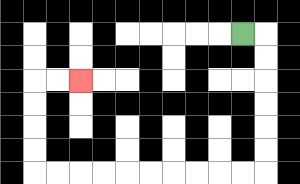{'start': '[10, 1]', 'end': '[3, 3]', 'path_directions': 'R,D,D,D,D,D,D,L,L,L,L,L,L,L,L,L,L,U,U,U,U,R,R', 'path_coordinates': '[[10, 1], [11, 1], [11, 2], [11, 3], [11, 4], [11, 5], [11, 6], [11, 7], [10, 7], [9, 7], [8, 7], [7, 7], [6, 7], [5, 7], [4, 7], [3, 7], [2, 7], [1, 7], [1, 6], [1, 5], [1, 4], [1, 3], [2, 3], [3, 3]]'}